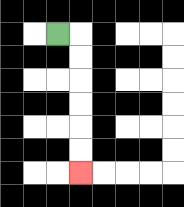{'start': '[2, 1]', 'end': '[3, 7]', 'path_directions': 'R,D,D,D,D,D,D', 'path_coordinates': '[[2, 1], [3, 1], [3, 2], [3, 3], [3, 4], [3, 5], [3, 6], [3, 7]]'}